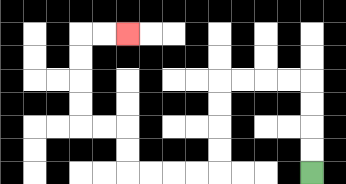{'start': '[13, 7]', 'end': '[5, 1]', 'path_directions': 'U,U,U,U,L,L,L,L,D,D,D,D,L,L,L,L,U,U,L,L,U,U,U,U,R,R', 'path_coordinates': '[[13, 7], [13, 6], [13, 5], [13, 4], [13, 3], [12, 3], [11, 3], [10, 3], [9, 3], [9, 4], [9, 5], [9, 6], [9, 7], [8, 7], [7, 7], [6, 7], [5, 7], [5, 6], [5, 5], [4, 5], [3, 5], [3, 4], [3, 3], [3, 2], [3, 1], [4, 1], [5, 1]]'}